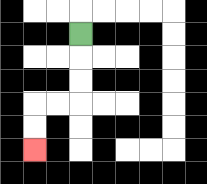{'start': '[3, 1]', 'end': '[1, 6]', 'path_directions': 'D,D,D,L,L,D,D', 'path_coordinates': '[[3, 1], [3, 2], [3, 3], [3, 4], [2, 4], [1, 4], [1, 5], [1, 6]]'}